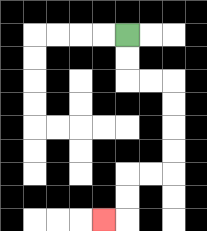{'start': '[5, 1]', 'end': '[4, 9]', 'path_directions': 'D,D,R,R,D,D,D,D,L,L,D,D,L', 'path_coordinates': '[[5, 1], [5, 2], [5, 3], [6, 3], [7, 3], [7, 4], [7, 5], [7, 6], [7, 7], [6, 7], [5, 7], [5, 8], [5, 9], [4, 9]]'}